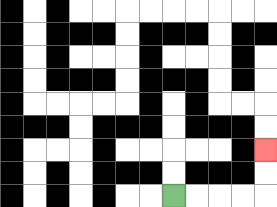{'start': '[7, 8]', 'end': '[11, 6]', 'path_directions': 'R,R,R,R,U,U', 'path_coordinates': '[[7, 8], [8, 8], [9, 8], [10, 8], [11, 8], [11, 7], [11, 6]]'}